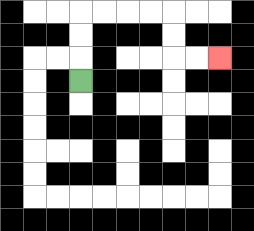{'start': '[3, 3]', 'end': '[9, 2]', 'path_directions': 'U,U,U,R,R,R,R,D,D,R,R', 'path_coordinates': '[[3, 3], [3, 2], [3, 1], [3, 0], [4, 0], [5, 0], [6, 0], [7, 0], [7, 1], [7, 2], [8, 2], [9, 2]]'}